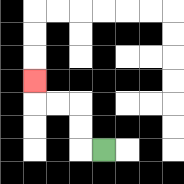{'start': '[4, 6]', 'end': '[1, 3]', 'path_directions': 'L,U,U,L,L,U', 'path_coordinates': '[[4, 6], [3, 6], [3, 5], [3, 4], [2, 4], [1, 4], [1, 3]]'}